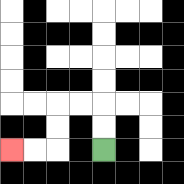{'start': '[4, 6]', 'end': '[0, 6]', 'path_directions': 'U,U,L,L,D,D,L,L', 'path_coordinates': '[[4, 6], [4, 5], [4, 4], [3, 4], [2, 4], [2, 5], [2, 6], [1, 6], [0, 6]]'}